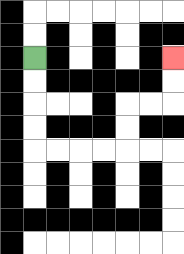{'start': '[1, 2]', 'end': '[7, 2]', 'path_directions': 'D,D,D,D,R,R,R,R,U,U,R,R,U,U', 'path_coordinates': '[[1, 2], [1, 3], [1, 4], [1, 5], [1, 6], [2, 6], [3, 6], [4, 6], [5, 6], [5, 5], [5, 4], [6, 4], [7, 4], [7, 3], [7, 2]]'}